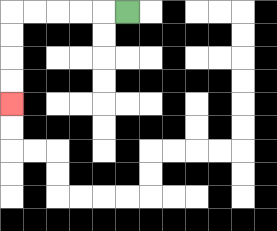{'start': '[5, 0]', 'end': '[0, 4]', 'path_directions': 'L,L,L,L,L,D,D,D,D', 'path_coordinates': '[[5, 0], [4, 0], [3, 0], [2, 0], [1, 0], [0, 0], [0, 1], [0, 2], [0, 3], [0, 4]]'}